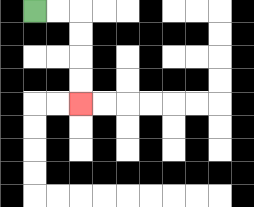{'start': '[1, 0]', 'end': '[3, 4]', 'path_directions': 'R,R,D,D,D,D', 'path_coordinates': '[[1, 0], [2, 0], [3, 0], [3, 1], [3, 2], [3, 3], [3, 4]]'}